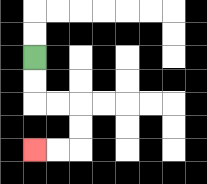{'start': '[1, 2]', 'end': '[1, 6]', 'path_directions': 'D,D,R,R,D,D,L,L', 'path_coordinates': '[[1, 2], [1, 3], [1, 4], [2, 4], [3, 4], [3, 5], [3, 6], [2, 6], [1, 6]]'}